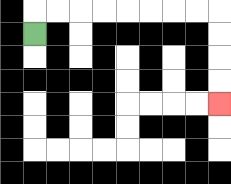{'start': '[1, 1]', 'end': '[9, 4]', 'path_directions': 'U,R,R,R,R,R,R,R,R,D,D,D,D', 'path_coordinates': '[[1, 1], [1, 0], [2, 0], [3, 0], [4, 0], [5, 0], [6, 0], [7, 0], [8, 0], [9, 0], [9, 1], [9, 2], [9, 3], [9, 4]]'}